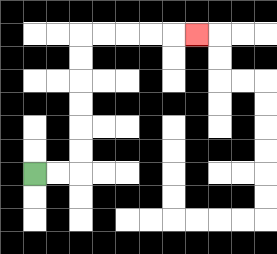{'start': '[1, 7]', 'end': '[8, 1]', 'path_directions': 'R,R,U,U,U,U,U,U,R,R,R,R,R', 'path_coordinates': '[[1, 7], [2, 7], [3, 7], [3, 6], [3, 5], [3, 4], [3, 3], [3, 2], [3, 1], [4, 1], [5, 1], [6, 1], [7, 1], [8, 1]]'}